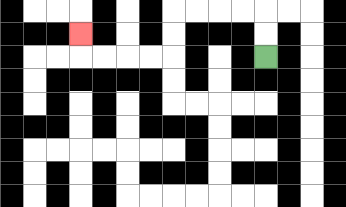{'start': '[11, 2]', 'end': '[3, 1]', 'path_directions': 'U,U,L,L,L,L,D,D,L,L,L,L,U', 'path_coordinates': '[[11, 2], [11, 1], [11, 0], [10, 0], [9, 0], [8, 0], [7, 0], [7, 1], [7, 2], [6, 2], [5, 2], [4, 2], [3, 2], [3, 1]]'}